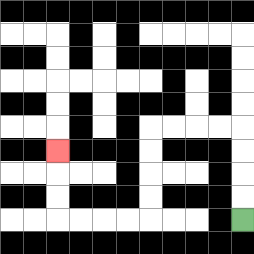{'start': '[10, 9]', 'end': '[2, 6]', 'path_directions': 'U,U,U,U,L,L,L,L,D,D,D,D,L,L,L,L,U,U,U', 'path_coordinates': '[[10, 9], [10, 8], [10, 7], [10, 6], [10, 5], [9, 5], [8, 5], [7, 5], [6, 5], [6, 6], [6, 7], [6, 8], [6, 9], [5, 9], [4, 9], [3, 9], [2, 9], [2, 8], [2, 7], [2, 6]]'}